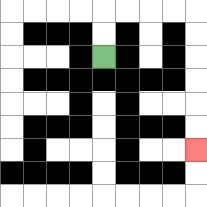{'start': '[4, 2]', 'end': '[8, 6]', 'path_directions': 'U,U,R,R,R,R,D,D,D,D,D,D', 'path_coordinates': '[[4, 2], [4, 1], [4, 0], [5, 0], [6, 0], [7, 0], [8, 0], [8, 1], [8, 2], [8, 3], [8, 4], [8, 5], [8, 6]]'}